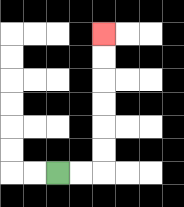{'start': '[2, 7]', 'end': '[4, 1]', 'path_directions': 'R,R,U,U,U,U,U,U', 'path_coordinates': '[[2, 7], [3, 7], [4, 7], [4, 6], [4, 5], [4, 4], [4, 3], [4, 2], [4, 1]]'}